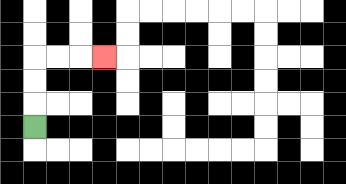{'start': '[1, 5]', 'end': '[4, 2]', 'path_directions': 'U,U,U,R,R,R', 'path_coordinates': '[[1, 5], [1, 4], [1, 3], [1, 2], [2, 2], [3, 2], [4, 2]]'}